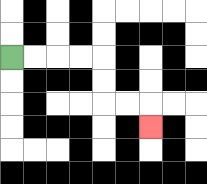{'start': '[0, 2]', 'end': '[6, 5]', 'path_directions': 'R,R,R,R,D,D,R,R,D', 'path_coordinates': '[[0, 2], [1, 2], [2, 2], [3, 2], [4, 2], [4, 3], [4, 4], [5, 4], [6, 4], [6, 5]]'}